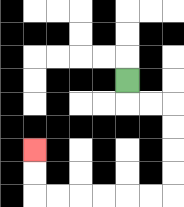{'start': '[5, 3]', 'end': '[1, 6]', 'path_directions': 'D,R,R,D,D,D,D,L,L,L,L,L,L,U,U', 'path_coordinates': '[[5, 3], [5, 4], [6, 4], [7, 4], [7, 5], [7, 6], [7, 7], [7, 8], [6, 8], [5, 8], [4, 8], [3, 8], [2, 8], [1, 8], [1, 7], [1, 6]]'}